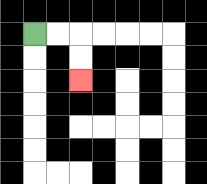{'start': '[1, 1]', 'end': '[3, 3]', 'path_directions': 'R,R,D,D', 'path_coordinates': '[[1, 1], [2, 1], [3, 1], [3, 2], [3, 3]]'}